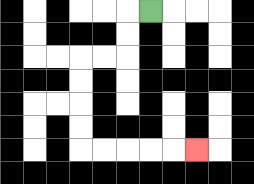{'start': '[6, 0]', 'end': '[8, 6]', 'path_directions': 'L,D,D,L,L,D,D,D,D,R,R,R,R,R', 'path_coordinates': '[[6, 0], [5, 0], [5, 1], [5, 2], [4, 2], [3, 2], [3, 3], [3, 4], [3, 5], [3, 6], [4, 6], [5, 6], [6, 6], [7, 6], [8, 6]]'}